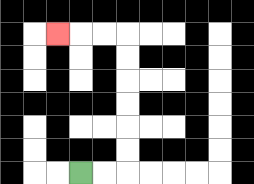{'start': '[3, 7]', 'end': '[2, 1]', 'path_directions': 'R,R,U,U,U,U,U,U,L,L,L', 'path_coordinates': '[[3, 7], [4, 7], [5, 7], [5, 6], [5, 5], [5, 4], [5, 3], [5, 2], [5, 1], [4, 1], [3, 1], [2, 1]]'}